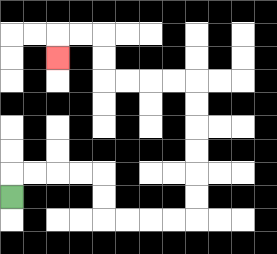{'start': '[0, 8]', 'end': '[2, 2]', 'path_directions': 'U,R,R,R,R,D,D,R,R,R,R,U,U,U,U,U,U,L,L,L,L,U,U,L,L,D', 'path_coordinates': '[[0, 8], [0, 7], [1, 7], [2, 7], [3, 7], [4, 7], [4, 8], [4, 9], [5, 9], [6, 9], [7, 9], [8, 9], [8, 8], [8, 7], [8, 6], [8, 5], [8, 4], [8, 3], [7, 3], [6, 3], [5, 3], [4, 3], [4, 2], [4, 1], [3, 1], [2, 1], [2, 2]]'}